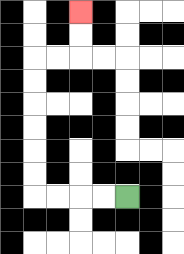{'start': '[5, 8]', 'end': '[3, 0]', 'path_directions': 'L,L,L,L,U,U,U,U,U,U,R,R,U,U', 'path_coordinates': '[[5, 8], [4, 8], [3, 8], [2, 8], [1, 8], [1, 7], [1, 6], [1, 5], [1, 4], [1, 3], [1, 2], [2, 2], [3, 2], [3, 1], [3, 0]]'}